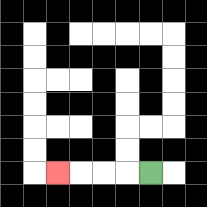{'start': '[6, 7]', 'end': '[2, 7]', 'path_directions': 'L,L,L,L', 'path_coordinates': '[[6, 7], [5, 7], [4, 7], [3, 7], [2, 7]]'}